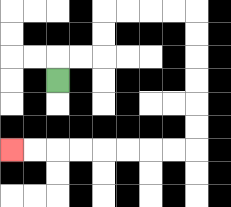{'start': '[2, 3]', 'end': '[0, 6]', 'path_directions': 'U,R,R,U,U,R,R,R,R,D,D,D,D,D,D,L,L,L,L,L,L,L,L', 'path_coordinates': '[[2, 3], [2, 2], [3, 2], [4, 2], [4, 1], [4, 0], [5, 0], [6, 0], [7, 0], [8, 0], [8, 1], [8, 2], [8, 3], [8, 4], [8, 5], [8, 6], [7, 6], [6, 6], [5, 6], [4, 6], [3, 6], [2, 6], [1, 6], [0, 6]]'}